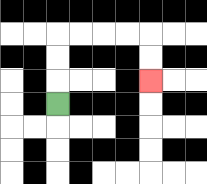{'start': '[2, 4]', 'end': '[6, 3]', 'path_directions': 'U,U,U,R,R,R,R,D,D', 'path_coordinates': '[[2, 4], [2, 3], [2, 2], [2, 1], [3, 1], [4, 1], [5, 1], [6, 1], [6, 2], [6, 3]]'}